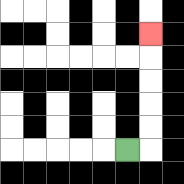{'start': '[5, 6]', 'end': '[6, 1]', 'path_directions': 'R,U,U,U,U,U', 'path_coordinates': '[[5, 6], [6, 6], [6, 5], [6, 4], [6, 3], [6, 2], [6, 1]]'}